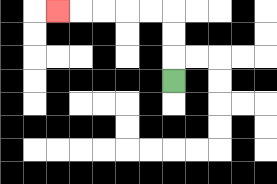{'start': '[7, 3]', 'end': '[2, 0]', 'path_directions': 'U,U,U,L,L,L,L,L', 'path_coordinates': '[[7, 3], [7, 2], [7, 1], [7, 0], [6, 0], [5, 0], [4, 0], [3, 0], [2, 0]]'}